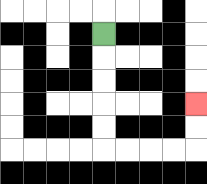{'start': '[4, 1]', 'end': '[8, 4]', 'path_directions': 'D,D,D,D,D,R,R,R,R,U,U', 'path_coordinates': '[[4, 1], [4, 2], [4, 3], [4, 4], [4, 5], [4, 6], [5, 6], [6, 6], [7, 6], [8, 6], [8, 5], [8, 4]]'}